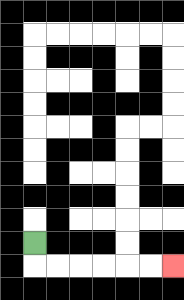{'start': '[1, 10]', 'end': '[7, 11]', 'path_directions': 'D,R,R,R,R,R,R', 'path_coordinates': '[[1, 10], [1, 11], [2, 11], [3, 11], [4, 11], [5, 11], [6, 11], [7, 11]]'}